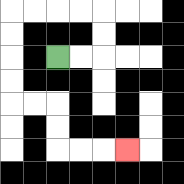{'start': '[2, 2]', 'end': '[5, 6]', 'path_directions': 'R,R,U,U,L,L,L,L,D,D,D,D,R,R,D,D,R,R,R', 'path_coordinates': '[[2, 2], [3, 2], [4, 2], [4, 1], [4, 0], [3, 0], [2, 0], [1, 0], [0, 0], [0, 1], [0, 2], [0, 3], [0, 4], [1, 4], [2, 4], [2, 5], [2, 6], [3, 6], [4, 6], [5, 6]]'}